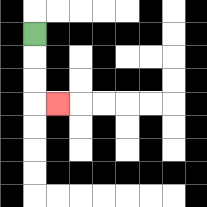{'start': '[1, 1]', 'end': '[2, 4]', 'path_directions': 'D,D,D,R', 'path_coordinates': '[[1, 1], [1, 2], [1, 3], [1, 4], [2, 4]]'}